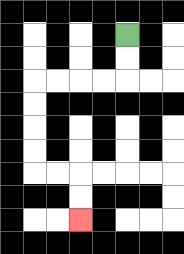{'start': '[5, 1]', 'end': '[3, 9]', 'path_directions': 'D,D,L,L,L,L,D,D,D,D,R,R,D,D', 'path_coordinates': '[[5, 1], [5, 2], [5, 3], [4, 3], [3, 3], [2, 3], [1, 3], [1, 4], [1, 5], [1, 6], [1, 7], [2, 7], [3, 7], [3, 8], [3, 9]]'}